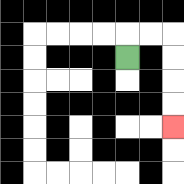{'start': '[5, 2]', 'end': '[7, 5]', 'path_directions': 'U,R,R,D,D,D,D', 'path_coordinates': '[[5, 2], [5, 1], [6, 1], [7, 1], [7, 2], [7, 3], [7, 4], [7, 5]]'}